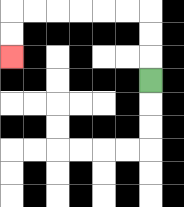{'start': '[6, 3]', 'end': '[0, 2]', 'path_directions': 'U,U,U,L,L,L,L,L,L,D,D', 'path_coordinates': '[[6, 3], [6, 2], [6, 1], [6, 0], [5, 0], [4, 0], [3, 0], [2, 0], [1, 0], [0, 0], [0, 1], [0, 2]]'}